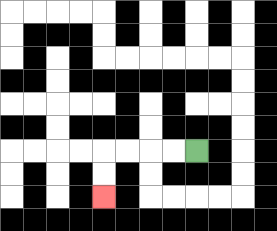{'start': '[8, 6]', 'end': '[4, 8]', 'path_directions': 'L,L,L,L,D,D', 'path_coordinates': '[[8, 6], [7, 6], [6, 6], [5, 6], [4, 6], [4, 7], [4, 8]]'}